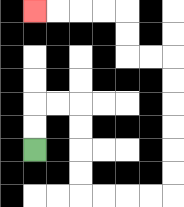{'start': '[1, 6]', 'end': '[1, 0]', 'path_directions': 'U,U,R,R,D,D,D,D,R,R,R,R,U,U,U,U,U,U,L,L,U,U,L,L,L,L', 'path_coordinates': '[[1, 6], [1, 5], [1, 4], [2, 4], [3, 4], [3, 5], [3, 6], [3, 7], [3, 8], [4, 8], [5, 8], [6, 8], [7, 8], [7, 7], [7, 6], [7, 5], [7, 4], [7, 3], [7, 2], [6, 2], [5, 2], [5, 1], [5, 0], [4, 0], [3, 0], [2, 0], [1, 0]]'}